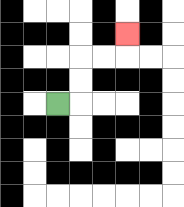{'start': '[2, 4]', 'end': '[5, 1]', 'path_directions': 'R,U,U,R,R,U', 'path_coordinates': '[[2, 4], [3, 4], [3, 3], [3, 2], [4, 2], [5, 2], [5, 1]]'}